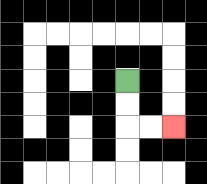{'start': '[5, 3]', 'end': '[7, 5]', 'path_directions': 'D,D,R,R', 'path_coordinates': '[[5, 3], [5, 4], [5, 5], [6, 5], [7, 5]]'}